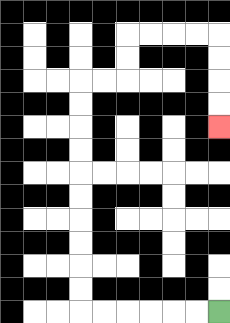{'start': '[9, 13]', 'end': '[9, 5]', 'path_directions': 'L,L,L,L,L,L,U,U,U,U,U,U,U,U,U,U,R,R,U,U,R,R,R,R,D,D,D,D', 'path_coordinates': '[[9, 13], [8, 13], [7, 13], [6, 13], [5, 13], [4, 13], [3, 13], [3, 12], [3, 11], [3, 10], [3, 9], [3, 8], [3, 7], [3, 6], [3, 5], [3, 4], [3, 3], [4, 3], [5, 3], [5, 2], [5, 1], [6, 1], [7, 1], [8, 1], [9, 1], [9, 2], [9, 3], [9, 4], [9, 5]]'}